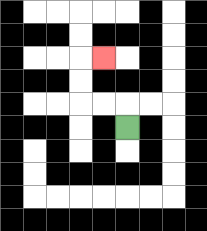{'start': '[5, 5]', 'end': '[4, 2]', 'path_directions': 'U,L,L,U,U,R', 'path_coordinates': '[[5, 5], [5, 4], [4, 4], [3, 4], [3, 3], [3, 2], [4, 2]]'}